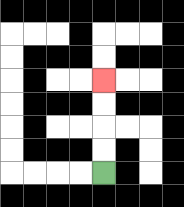{'start': '[4, 7]', 'end': '[4, 3]', 'path_directions': 'U,U,U,U', 'path_coordinates': '[[4, 7], [4, 6], [4, 5], [4, 4], [4, 3]]'}